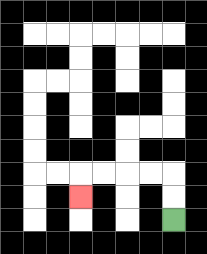{'start': '[7, 9]', 'end': '[3, 8]', 'path_directions': 'U,U,L,L,L,L,D', 'path_coordinates': '[[7, 9], [7, 8], [7, 7], [6, 7], [5, 7], [4, 7], [3, 7], [3, 8]]'}